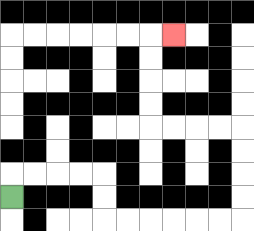{'start': '[0, 8]', 'end': '[7, 1]', 'path_directions': 'U,R,R,R,R,D,D,R,R,R,R,R,R,U,U,U,U,L,L,L,L,U,U,U,U,R', 'path_coordinates': '[[0, 8], [0, 7], [1, 7], [2, 7], [3, 7], [4, 7], [4, 8], [4, 9], [5, 9], [6, 9], [7, 9], [8, 9], [9, 9], [10, 9], [10, 8], [10, 7], [10, 6], [10, 5], [9, 5], [8, 5], [7, 5], [6, 5], [6, 4], [6, 3], [6, 2], [6, 1], [7, 1]]'}